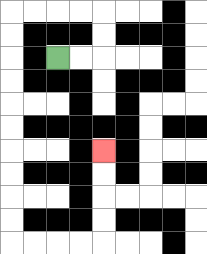{'start': '[2, 2]', 'end': '[4, 6]', 'path_directions': 'R,R,U,U,L,L,L,L,D,D,D,D,D,D,D,D,D,D,R,R,R,R,U,U,U,U', 'path_coordinates': '[[2, 2], [3, 2], [4, 2], [4, 1], [4, 0], [3, 0], [2, 0], [1, 0], [0, 0], [0, 1], [0, 2], [0, 3], [0, 4], [0, 5], [0, 6], [0, 7], [0, 8], [0, 9], [0, 10], [1, 10], [2, 10], [3, 10], [4, 10], [4, 9], [4, 8], [4, 7], [4, 6]]'}